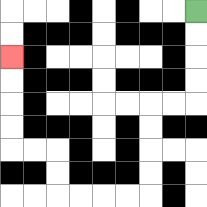{'start': '[8, 0]', 'end': '[0, 2]', 'path_directions': 'D,D,D,D,L,L,D,D,D,D,L,L,L,L,U,U,L,L,U,U,U,U', 'path_coordinates': '[[8, 0], [8, 1], [8, 2], [8, 3], [8, 4], [7, 4], [6, 4], [6, 5], [6, 6], [6, 7], [6, 8], [5, 8], [4, 8], [3, 8], [2, 8], [2, 7], [2, 6], [1, 6], [0, 6], [0, 5], [0, 4], [0, 3], [0, 2]]'}